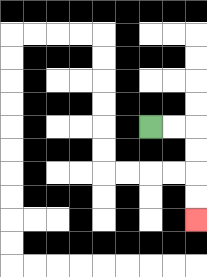{'start': '[6, 5]', 'end': '[8, 9]', 'path_directions': 'R,R,D,D,D,D', 'path_coordinates': '[[6, 5], [7, 5], [8, 5], [8, 6], [8, 7], [8, 8], [8, 9]]'}